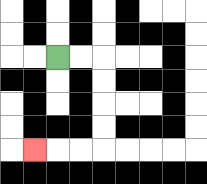{'start': '[2, 2]', 'end': '[1, 6]', 'path_directions': 'R,R,D,D,D,D,L,L,L', 'path_coordinates': '[[2, 2], [3, 2], [4, 2], [4, 3], [4, 4], [4, 5], [4, 6], [3, 6], [2, 6], [1, 6]]'}